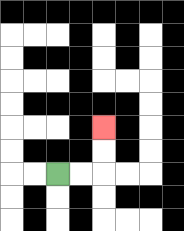{'start': '[2, 7]', 'end': '[4, 5]', 'path_directions': 'R,R,U,U', 'path_coordinates': '[[2, 7], [3, 7], [4, 7], [4, 6], [4, 5]]'}